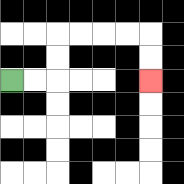{'start': '[0, 3]', 'end': '[6, 3]', 'path_directions': 'R,R,U,U,R,R,R,R,D,D', 'path_coordinates': '[[0, 3], [1, 3], [2, 3], [2, 2], [2, 1], [3, 1], [4, 1], [5, 1], [6, 1], [6, 2], [6, 3]]'}